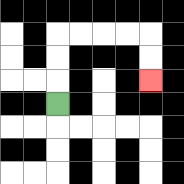{'start': '[2, 4]', 'end': '[6, 3]', 'path_directions': 'U,U,U,R,R,R,R,D,D', 'path_coordinates': '[[2, 4], [2, 3], [2, 2], [2, 1], [3, 1], [4, 1], [5, 1], [6, 1], [6, 2], [6, 3]]'}